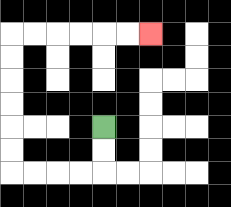{'start': '[4, 5]', 'end': '[6, 1]', 'path_directions': 'D,D,L,L,L,L,U,U,U,U,U,U,R,R,R,R,R,R', 'path_coordinates': '[[4, 5], [4, 6], [4, 7], [3, 7], [2, 7], [1, 7], [0, 7], [0, 6], [0, 5], [0, 4], [0, 3], [0, 2], [0, 1], [1, 1], [2, 1], [3, 1], [4, 1], [5, 1], [6, 1]]'}